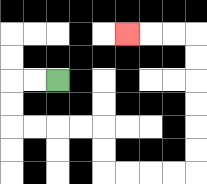{'start': '[2, 3]', 'end': '[5, 1]', 'path_directions': 'L,L,D,D,R,R,R,R,D,D,R,R,R,R,U,U,U,U,U,U,L,L,L', 'path_coordinates': '[[2, 3], [1, 3], [0, 3], [0, 4], [0, 5], [1, 5], [2, 5], [3, 5], [4, 5], [4, 6], [4, 7], [5, 7], [6, 7], [7, 7], [8, 7], [8, 6], [8, 5], [8, 4], [8, 3], [8, 2], [8, 1], [7, 1], [6, 1], [5, 1]]'}